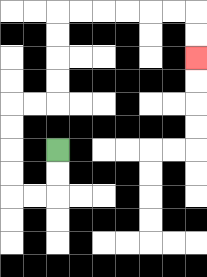{'start': '[2, 6]', 'end': '[8, 2]', 'path_directions': 'D,D,L,L,U,U,U,U,R,R,U,U,U,U,R,R,R,R,R,R,D,D', 'path_coordinates': '[[2, 6], [2, 7], [2, 8], [1, 8], [0, 8], [0, 7], [0, 6], [0, 5], [0, 4], [1, 4], [2, 4], [2, 3], [2, 2], [2, 1], [2, 0], [3, 0], [4, 0], [5, 0], [6, 0], [7, 0], [8, 0], [8, 1], [8, 2]]'}